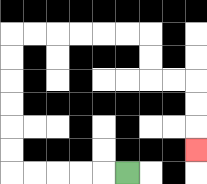{'start': '[5, 7]', 'end': '[8, 6]', 'path_directions': 'L,L,L,L,L,U,U,U,U,U,U,R,R,R,R,R,R,D,D,R,R,D,D,D', 'path_coordinates': '[[5, 7], [4, 7], [3, 7], [2, 7], [1, 7], [0, 7], [0, 6], [0, 5], [0, 4], [0, 3], [0, 2], [0, 1], [1, 1], [2, 1], [3, 1], [4, 1], [5, 1], [6, 1], [6, 2], [6, 3], [7, 3], [8, 3], [8, 4], [8, 5], [8, 6]]'}